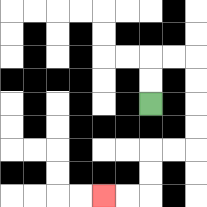{'start': '[6, 4]', 'end': '[4, 8]', 'path_directions': 'U,U,R,R,D,D,D,D,L,L,D,D,L,L', 'path_coordinates': '[[6, 4], [6, 3], [6, 2], [7, 2], [8, 2], [8, 3], [8, 4], [8, 5], [8, 6], [7, 6], [6, 6], [6, 7], [6, 8], [5, 8], [4, 8]]'}